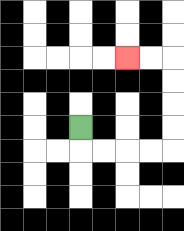{'start': '[3, 5]', 'end': '[5, 2]', 'path_directions': 'D,R,R,R,R,U,U,U,U,L,L', 'path_coordinates': '[[3, 5], [3, 6], [4, 6], [5, 6], [6, 6], [7, 6], [7, 5], [7, 4], [7, 3], [7, 2], [6, 2], [5, 2]]'}